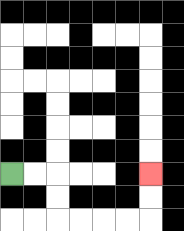{'start': '[0, 7]', 'end': '[6, 7]', 'path_directions': 'R,R,D,D,R,R,R,R,U,U', 'path_coordinates': '[[0, 7], [1, 7], [2, 7], [2, 8], [2, 9], [3, 9], [4, 9], [5, 9], [6, 9], [6, 8], [6, 7]]'}